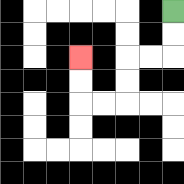{'start': '[7, 0]', 'end': '[3, 2]', 'path_directions': 'D,D,L,L,D,D,L,L,U,U', 'path_coordinates': '[[7, 0], [7, 1], [7, 2], [6, 2], [5, 2], [5, 3], [5, 4], [4, 4], [3, 4], [3, 3], [3, 2]]'}